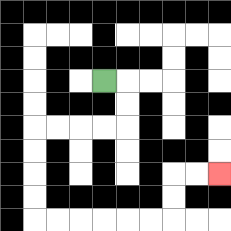{'start': '[4, 3]', 'end': '[9, 7]', 'path_directions': 'R,D,D,L,L,L,L,D,D,D,D,R,R,R,R,R,R,U,U,R,R', 'path_coordinates': '[[4, 3], [5, 3], [5, 4], [5, 5], [4, 5], [3, 5], [2, 5], [1, 5], [1, 6], [1, 7], [1, 8], [1, 9], [2, 9], [3, 9], [4, 9], [5, 9], [6, 9], [7, 9], [7, 8], [7, 7], [8, 7], [9, 7]]'}